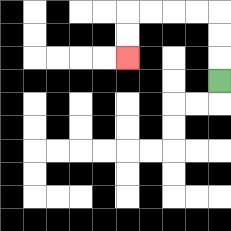{'start': '[9, 3]', 'end': '[5, 2]', 'path_directions': 'U,U,U,L,L,L,L,D,D', 'path_coordinates': '[[9, 3], [9, 2], [9, 1], [9, 0], [8, 0], [7, 0], [6, 0], [5, 0], [5, 1], [5, 2]]'}